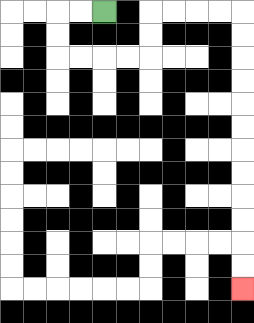{'start': '[4, 0]', 'end': '[10, 12]', 'path_directions': 'L,L,D,D,R,R,R,R,U,U,R,R,R,R,D,D,D,D,D,D,D,D,D,D,D,D', 'path_coordinates': '[[4, 0], [3, 0], [2, 0], [2, 1], [2, 2], [3, 2], [4, 2], [5, 2], [6, 2], [6, 1], [6, 0], [7, 0], [8, 0], [9, 0], [10, 0], [10, 1], [10, 2], [10, 3], [10, 4], [10, 5], [10, 6], [10, 7], [10, 8], [10, 9], [10, 10], [10, 11], [10, 12]]'}